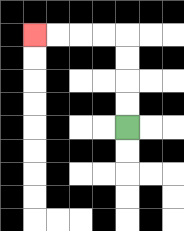{'start': '[5, 5]', 'end': '[1, 1]', 'path_directions': 'U,U,U,U,L,L,L,L', 'path_coordinates': '[[5, 5], [5, 4], [5, 3], [5, 2], [5, 1], [4, 1], [3, 1], [2, 1], [1, 1]]'}